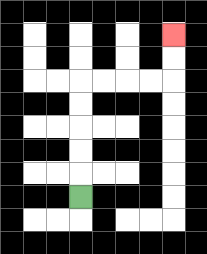{'start': '[3, 8]', 'end': '[7, 1]', 'path_directions': 'U,U,U,U,U,R,R,R,R,U,U', 'path_coordinates': '[[3, 8], [3, 7], [3, 6], [3, 5], [3, 4], [3, 3], [4, 3], [5, 3], [6, 3], [7, 3], [7, 2], [7, 1]]'}